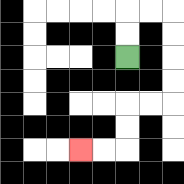{'start': '[5, 2]', 'end': '[3, 6]', 'path_directions': 'U,U,R,R,D,D,D,D,L,L,D,D,L,L', 'path_coordinates': '[[5, 2], [5, 1], [5, 0], [6, 0], [7, 0], [7, 1], [7, 2], [7, 3], [7, 4], [6, 4], [5, 4], [5, 5], [5, 6], [4, 6], [3, 6]]'}